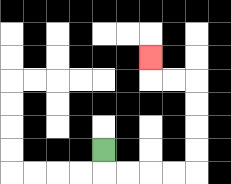{'start': '[4, 6]', 'end': '[6, 2]', 'path_directions': 'D,R,R,R,R,U,U,U,U,L,L,U', 'path_coordinates': '[[4, 6], [4, 7], [5, 7], [6, 7], [7, 7], [8, 7], [8, 6], [8, 5], [8, 4], [8, 3], [7, 3], [6, 3], [6, 2]]'}